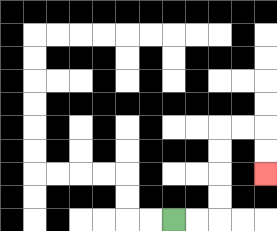{'start': '[7, 9]', 'end': '[11, 7]', 'path_directions': 'R,R,U,U,U,U,R,R,D,D', 'path_coordinates': '[[7, 9], [8, 9], [9, 9], [9, 8], [9, 7], [9, 6], [9, 5], [10, 5], [11, 5], [11, 6], [11, 7]]'}